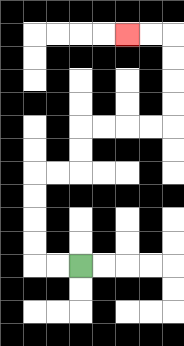{'start': '[3, 11]', 'end': '[5, 1]', 'path_directions': 'L,L,U,U,U,U,R,R,U,U,R,R,R,R,U,U,U,U,L,L', 'path_coordinates': '[[3, 11], [2, 11], [1, 11], [1, 10], [1, 9], [1, 8], [1, 7], [2, 7], [3, 7], [3, 6], [3, 5], [4, 5], [5, 5], [6, 5], [7, 5], [7, 4], [7, 3], [7, 2], [7, 1], [6, 1], [5, 1]]'}